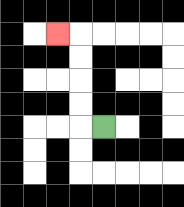{'start': '[4, 5]', 'end': '[2, 1]', 'path_directions': 'L,U,U,U,U,L', 'path_coordinates': '[[4, 5], [3, 5], [3, 4], [3, 3], [3, 2], [3, 1], [2, 1]]'}